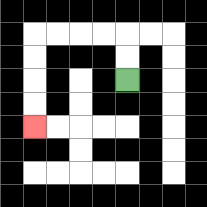{'start': '[5, 3]', 'end': '[1, 5]', 'path_directions': 'U,U,L,L,L,L,D,D,D,D', 'path_coordinates': '[[5, 3], [5, 2], [5, 1], [4, 1], [3, 1], [2, 1], [1, 1], [1, 2], [1, 3], [1, 4], [1, 5]]'}